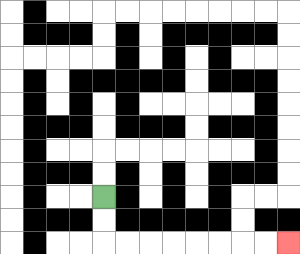{'start': '[4, 8]', 'end': '[12, 10]', 'path_directions': 'D,D,R,R,R,R,R,R,R,R', 'path_coordinates': '[[4, 8], [4, 9], [4, 10], [5, 10], [6, 10], [7, 10], [8, 10], [9, 10], [10, 10], [11, 10], [12, 10]]'}